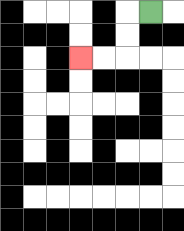{'start': '[6, 0]', 'end': '[3, 2]', 'path_directions': 'L,D,D,L,L', 'path_coordinates': '[[6, 0], [5, 0], [5, 1], [5, 2], [4, 2], [3, 2]]'}